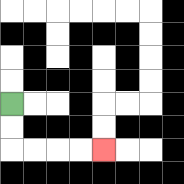{'start': '[0, 4]', 'end': '[4, 6]', 'path_directions': 'D,D,R,R,R,R', 'path_coordinates': '[[0, 4], [0, 5], [0, 6], [1, 6], [2, 6], [3, 6], [4, 6]]'}